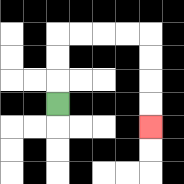{'start': '[2, 4]', 'end': '[6, 5]', 'path_directions': 'U,U,U,R,R,R,R,D,D,D,D', 'path_coordinates': '[[2, 4], [2, 3], [2, 2], [2, 1], [3, 1], [4, 1], [5, 1], [6, 1], [6, 2], [6, 3], [6, 4], [6, 5]]'}